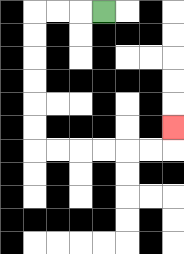{'start': '[4, 0]', 'end': '[7, 5]', 'path_directions': 'L,L,L,D,D,D,D,D,D,R,R,R,R,R,R,U', 'path_coordinates': '[[4, 0], [3, 0], [2, 0], [1, 0], [1, 1], [1, 2], [1, 3], [1, 4], [1, 5], [1, 6], [2, 6], [3, 6], [4, 6], [5, 6], [6, 6], [7, 6], [7, 5]]'}